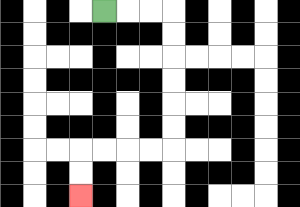{'start': '[4, 0]', 'end': '[3, 8]', 'path_directions': 'R,R,R,D,D,D,D,D,D,L,L,L,L,D,D', 'path_coordinates': '[[4, 0], [5, 0], [6, 0], [7, 0], [7, 1], [7, 2], [7, 3], [7, 4], [7, 5], [7, 6], [6, 6], [5, 6], [4, 6], [3, 6], [3, 7], [3, 8]]'}